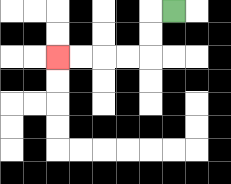{'start': '[7, 0]', 'end': '[2, 2]', 'path_directions': 'L,D,D,L,L,L,L', 'path_coordinates': '[[7, 0], [6, 0], [6, 1], [6, 2], [5, 2], [4, 2], [3, 2], [2, 2]]'}